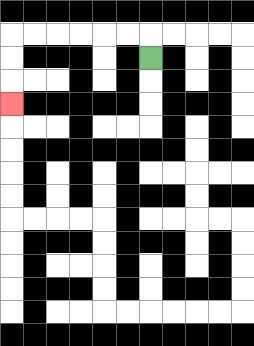{'start': '[6, 2]', 'end': '[0, 4]', 'path_directions': 'U,L,L,L,L,L,L,D,D,D', 'path_coordinates': '[[6, 2], [6, 1], [5, 1], [4, 1], [3, 1], [2, 1], [1, 1], [0, 1], [0, 2], [0, 3], [0, 4]]'}